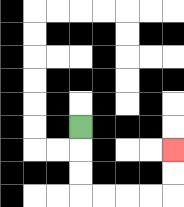{'start': '[3, 5]', 'end': '[7, 6]', 'path_directions': 'D,D,D,R,R,R,R,U,U', 'path_coordinates': '[[3, 5], [3, 6], [3, 7], [3, 8], [4, 8], [5, 8], [6, 8], [7, 8], [7, 7], [7, 6]]'}